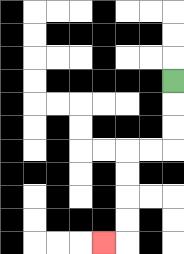{'start': '[7, 3]', 'end': '[4, 10]', 'path_directions': 'D,D,D,L,L,D,D,D,D,L', 'path_coordinates': '[[7, 3], [7, 4], [7, 5], [7, 6], [6, 6], [5, 6], [5, 7], [5, 8], [5, 9], [5, 10], [4, 10]]'}